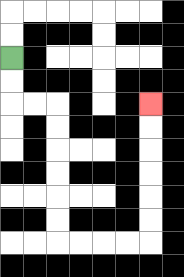{'start': '[0, 2]', 'end': '[6, 4]', 'path_directions': 'D,D,R,R,D,D,D,D,D,D,R,R,R,R,U,U,U,U,U,U', 'path_coordinates': '[[0, 2], [0, 3], [0, 4], [1, 4], [2, 4], [2, 5], [2, 6], [2, 7], [2, 8], [2, 9], [2, 10], [3, 10], [4, 10], [5, 10], [6, 10], [6, 9], [6, 8], [6, 7], [6, 6], [6, 5], [6, 4]]'}